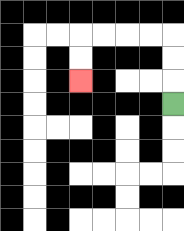{'start': '[7, 4]', 'end': '[3, 3]', 'path_directions': 'U,U,U,L,L,L,L,D,D', 'path_coordinates': '[[7, 4], [7, 3], [7, 2], [7, 1], [6, 1], [5, 1], [4, 1], [3, 1], [3, 2], [3, 3]]'}